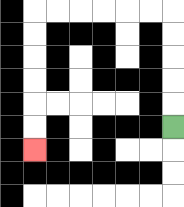{'start': '[7, 5]', 'end': '[1, 6]', 'path_directions': 'U,U,U,U,U,L,L,L,L,L,L,D,D,D,D,D,D', 'path_coordinates': '[[7, 5], [7, 4], [7, 3], [7, 2], [7, 1], [7, 0], [6, 0], [5, 0], [4, 0], [3, 0], [2, 0], [1, 0], [1, 1], [1, 2], [1, 3], [1, 4], [1, 5], [1, 6]]'}